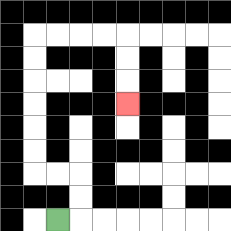{'start': '[2, 9]', 'end': '[5, 4]', 'path_directions': 'R,U,U,L,L,U,U,U,U,U,U,R,R,R,R,D,D,D', 'path_coordinates': '[[2, 9], [3, 9], [3, 8], [3, 7], [2, 7], [1, 7], [1, 6], [1, 5], [1, 4], [1, 3], [1, 2], [1, 1], [2, 1], [3, 1], [4, 1], [5, 1], [5, 2], [5, 3], [5, 4]]'}